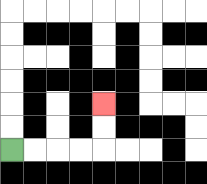{'start': '[0, 6]', 'end': '[4, 4]', 'path_directions': 'R,R,R,R,U,U', 'path_coordinates': '[[0, 6], [1, 6], [2, 6], [3, 6], [4, 6], [4, 5], [4, 4]]'}